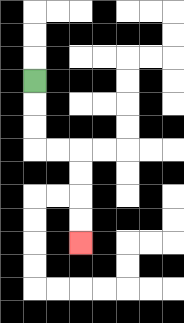{'start': '[1, 3]', 'end': '[3, 10]', 'path_directions': 'D,D,D,R,R,D,D,D,D', 'path_coordinates': '[[1, 3], [1, 4], [1, 5], [1, 6], [2, 6], [3, 6], [3, 7], [3, 8], [3, 9], [3, 10]]'}